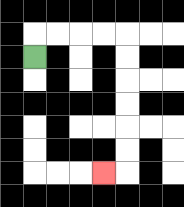{'start': '[1, 2]', 'end': '[4, 7]', 'path_directions': 'U,R,R,R,R,D,D,D,D,D,D,L', 'path_coordinates': '[[1, 2], [1, 1], [2, 1], [3, 1], [4, 1], [5, 1], [5, 2], [5, 3], [5, 4], [5, 5], [5, 6], [5, 7], [4, 7]]'}